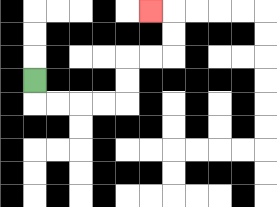{'start': '[1, 3]', 'end': '[6, 0]', 'path_directions': 'D,R,R,R,R,U,U,R,R,U,U,L', 'path_coordinates': '[[1, 3], [1, 4], [2, 4], [3, 4], [4, 4], [5, 4], [5, 3], [5, 2], [6, 2], [7, 2], [7, 1], [7, 0], [6, 0]]'}